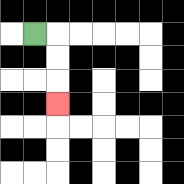{'start': '[1, 1]', 'end': '[2, 4]', 'path_directions': 'R,D,D,D', 'path_coordinates': '[[1, 1], [2, 1], [2, 2], [2, 3], [2, 4]]'}